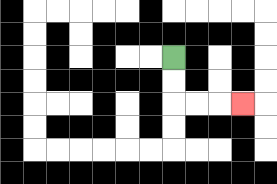{'start': '[7, 2]', 'end': '[10, 4]', 'path_directions': 'D,D,R,R,R', 'path_coordinates': '[[7, 2], [7, 3], [7, 4], [8, 4], [9, 4], [10, 4]]'}